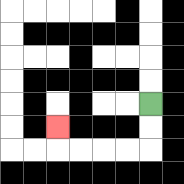{'start': '[6, 4]', 'end': '[2, 5]', 'path_directions': 'D,D,L,L,L,L,U', 'path_coordinates': '[[6, 4], [6, 5], [6, 6], [5, 6], [4, 6], [3, 6], [2, 6], [2, 5]]'}